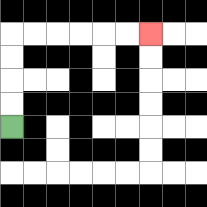{'start': '[0, 5]', 'end': '[6, 1]', 'path_directions': 'U,U,U,U,R,R,R,R,R,R', 'path_coordinates': '[[0, 5], [0, 4], [0, 3], [0, 2], [0, 1], [1, 1], [2, 1], [3, 1], [4, 1], [5, 1], [6, 1]]'}